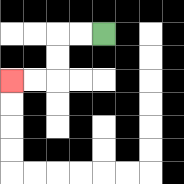{'start': '[4, 1]', 'end': '[0, 3]', 'path_directions': 'L,L,D,D,L,L', 'path_coordinates': '[[4, 1], [3, 1], [2, 1], [2, 2], [2, 3], [1, 3], [0, 3]]'}